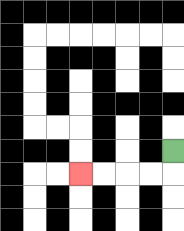{'start': '[7, 6]', 'end': '[3, 7]', 'path_directions': 'D,L,L,L,L', 'path_coordinates': '[[7, 6], [7, 7], [6, 7], [5, 7], [4, 7], [3, 7]]'}